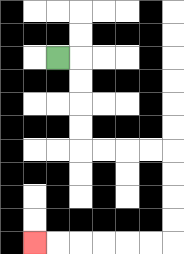{'start': '[2, 2]', 'end': '[1, 10]', 'path_directions': 'R,D,D,D,D,R,R,R,R,D,D,D,D,L,L,L,L,L,L', 'path_coordinates': '[[2, 2], [3, 2], [3, 3], [3, 4], [3, 5], [3, 6], [4, 6], [5, 6], [6, 6], [7, 6], [7, 7], [7, 8], [7, 9], [7, 10], [6, 10], [5, 10], [4, 10], [3, 10], [2, 10], [1, 10]]'}